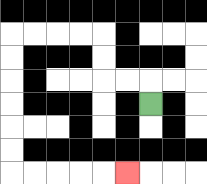{'start': '[6, 4]', 'end': '[5, 7]', 'path_directions': 'U,L,L,U,U,L,L,L,L,D,D,D,D,D,D,R,R,R,R,R', 'path_coordinates': '[[6, 4], [6, 3], [5, 3], [4, 3], [4, 2], [4, 1], [3, 1], [2, 1], [1, 1], [0, 1], [0, 2], [0, 3], [0, 4], [0, 5], [0, 6], [0, 7], [1, 7], [2, 7], [3, 7], [4, 7], [5, 7]]'}